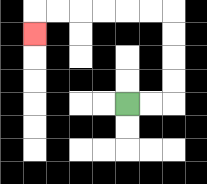{'start': '[5, 4]', 'end': '[1, 1]', 'path_directions': 'R,R,U,U,U,U,L,L,L,L,L,L,D', 'path_coordinates': '[[5, 4], [6, 4], [7, 4], [7, 3], [7, 2], [7, 1], [7, 0], [6, 0], [5, 0], [4, 0], [3, 0], [2, 0], [1, 0], [1, 1]]'}